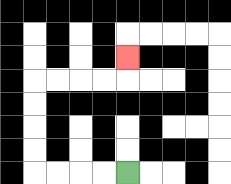{'start': '[5, 7]', 'end': '[5, 2]', 'path_directions': 'L,L,L,L,U,U,U,U,R,R,R,R,U', 'path_coordinates': '[[5, 7], [4, 7], [3, 7], [2, 7], [1, 7], [1, 6], [1, 5], [1, 4], [1, 3], [2, 3], [3, 3], [4, 3], [5, 3], [5, 2]]'}